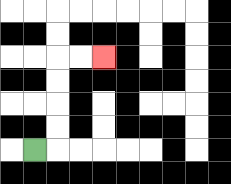{'start': '[1, 6]', 'end': '[4, 2]', 'path_directions': 'R,U,U,U,U,R,R', 'path_coordinates': '[[1, 6], [2, 6], [2, 5], [2, 4], [2, 3], [2, 2], [3, 2], [4, 2]]'}